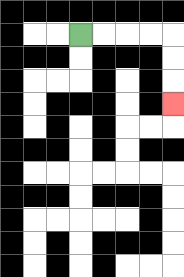{'start': '[3, 1]', 'end': '[7, 4]', 'path_directions': 'R,R,R,R,D,D,D', 'path_coordinates': '[[3, 1], [4, 1], [5, 1], [6, 1], [7, 1], [7, 2], [7, 3], [7, 4]]'}